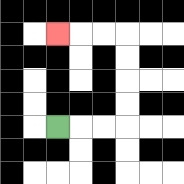{'start': '[2, 5]', 'end': '[2, 1]', 'path_directions': 'R,R,R,U,U,U,U,L,L,L', 'path_coordinates': '[[2, 5], [3, 5], [4, 5], [5, 5], [5, 4], [5, 3], [5, 2], [5, 1], [4, 1], [3, 1], [2, 1]]'}